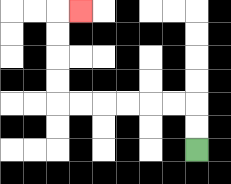{'start': '[8, 6]', 'end': '[3, 0]', 'path_directions': 'U,U,L,L,L,L,L,L,U,U,U,U,R', 'path_coordinates': '[[8, 6], [8, 5], [8, 4], [7, 4], [6, 4], [5, 4], [4, 4], [3, 4], [2, 4], [2, 3], [2, 2], [2, 1], [2, 0], [3, 0]]'}